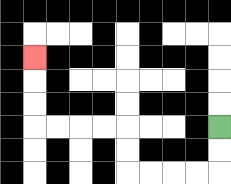{'start': '[9, 5]', 'end': '[1, 2]', 'path_directions': 'D,D,L,L,L,L,U,U,L,L,L,L,U,U,U', 'path_coordinates': '[[9, 5], [9, 6], [9, 7], [8, 7], [7, 7], [6, 7], [5, 7], [5, 6], [5, 5], [4, 5], [3, 5], [2, 5], [1, 5], [1, 4], [1, 3], [1, 2]]'}